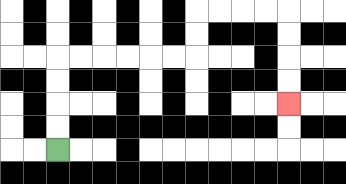{'start': '[2, 6]', 'end': '[12, 4]', 'path_directions': 'U,U,U,U,R,R,R,R,R,R,U,U,R,R,R,R,D,D,D,D', 'path_coordinates': '[[2, 6], [2, 5], [2, 4], [2, 3], [2, 2], [3, 2], [4, 2], [5, 2], [6, 2], [7, 2], [8, 2], [8, 1], [8, 0], [9, 0], [10, 0], [11, 0], [12, 0], [12, 1], [12, 2], [12, 3], [12, 4]]'}